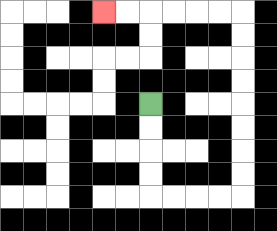{'start': '[6, 4]', 'end': '[4, 0]', 'path_directions': 'D,D,D,D,R,R,R,R,U,U,U,U,U,U,U,U,L,L,L,L,L,L', 'path_coordinates': '[[6, 4], [6, 5], [6, 6], [6, 7], [6, 8], [7, 8], [8, 8], [9, 8], [10, 8], [10, 7], [10, 6], [10, 5], [10, 4], [10, 3], [10, 2], [10, 1], [10, 0], [9, 0], [8, 0], [7, 0], [6, 0], [5, 0], [4, 0]]'}